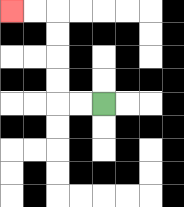{'start': '[4, 4]', 'end': '[0, 0]', 'path_directions': 'L,L,U,U,U,U,L,L', 'path_coordinates': '[[4, 4], [3, 4], [2, 4], [2, 3], [2, 2], [2, 1], [2, 0], [1, 0], [0, 0]]'}